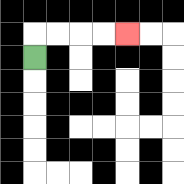{'start': '[1, 2]', 'end': '[5, 1]', 'path_directions': 'U,R,R,R,R', 'path_coordinates': '[[1, 2], [1, 1], [2, 1], [3, 1], [4, 1], [5, 1]]'}